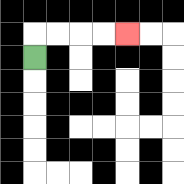{'start': '[1, 2]', 'end': '[5, 1]', 'path_directions': 'U,R,R,R,R', 'path_coordinates': '[[1, 2], [1, 1], [2, 1], [3, 1], [4, 1], [5, 1]]'}